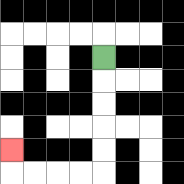{'start': '[4, 2]', 'end': '[0, 6]', 'path_directions': 'D,D,D,D,D,L,L,L,L,U', 'path_coordinates': '[[4, 2], [4, 3], [4, 4], [4, 5], [4, 6], [4, 7], [3, 7], [2, 7], [1, 7], [0, 7], [0, 6]]'}